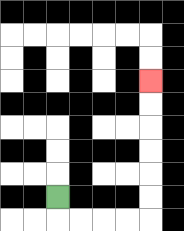{'start': '[2, 8]', 'end': '[6, 3]', 'path_directions': 'D,R,R,R,R,U,U,U,U,U,U', 'path_coordinates': '[[2, 8], [2, 9], [3, 9], [4, 9], [5, 9], [6, 9], [6, 8], [6, 7], [6, 6], [6, 5], [6, 4], [6, 3]]'}